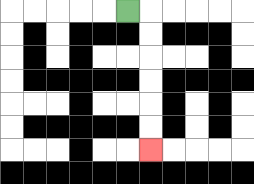{'start': '[5, 0]', 'end': '[6, 6]', 'path_directions': 'R,D,D,D,D,D,D', 'path_coordinates': '[[5, 0], [6, 0], [6, 1], [6, 2], [6, 3], [6, 4], [6, 5], [6, 6]]'}